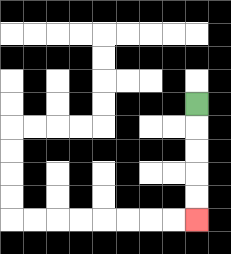{'start': '[8, 4]', 'end': '[8, 9]', 'path_directions': 'D,D,D,D,D', 'path_coordinates': '[[8, 4], [8, 5], [8, 6], [8, 7], [8, 8], [8, 9]]'}